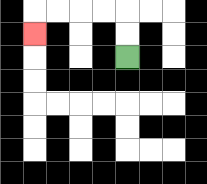{'start': '[5, 2]', 'end': '[1, 1]', 'path_directions': 'U,U,L,L,L,L,D', 'path_coordinates': '[[5, 2], [5, 1], [5, 0], [4, 0], [3, 0], [2, 0], [1, 0], [1, 1]]'}